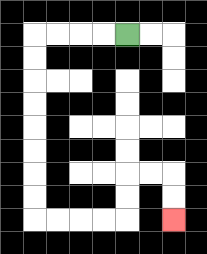{'start': '[5, 1]', 'end': '[7, 9]', 'path_directions': 'L,L,L,L,D,D,D,D,D,D,D,D,R,R,R,R,U,U,R,R,D,D', 'path_coordinates': '[[5, 1], [4, 1], [3, 1], [2, 1], [1, 1], [1, 2], [1, 3], [1, 4], [1, 5], [1, 6], [1, 7], [1, 8], [1, 9], [2, 9], [3, 9], [4, 9], [5, 9], [5, 8], [5, 7], [6, 7], [7, 7], [7, 8], [7, 9]]'}